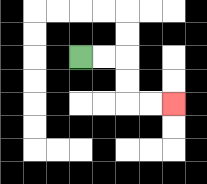{'start': '[3, 2]', 'end': '[7, 4]', 'path_directions': 'R,R,D,D,R,R', 'path_coordinates': '[[3, 2], [4, 2], [5, 2], [5, 3], [5, 4], [6, 4], [7, 4]]'}